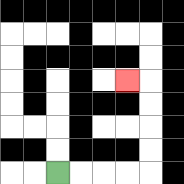{'start': '[2, 7]', 'end': '[5, 3]', 'path_directions': 'R,R,R,R,U,U,U,U,L', 'path_coordinates': '[[2, 7], [3, 7], [4, 7], [5, 7], [6, 7], [6, 6], [6, 5], [6, 4], [6, 3], [5, 3]]'}